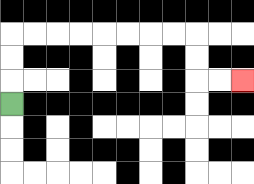{'start': '[0, 4]', 'end': '[10, 3]', 'path_directions': 'U,U,U,R,R,R,R,R,R,R,R,D,D,R,R', 'path_coordinates': '[[0, 4], [0, 3], [0, 2], [0, 1], [1, 1], [2, 1], [3, 1], [4, 1], [5, 1], [6, 1], [7, 1], [8, 1], [8, 2], [8, 3], [9, 3], [10, 3]]'}